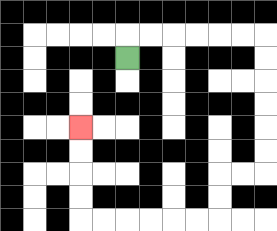{'start': '[5, 2]', 'end': '[3, 5]', 'path_directions': 'U,R,R,R,R,R,R,D,D,D,D,D,D,L,L,D,D,L,L,L,L,L,L,U,U,U,U', 'path_coordinates': '[[5, 2], [5, 1], [6, 1], [7, 1], [8, 1], [9, 1], [10, 1], [11, 1], [11, 2], [11, 3], [11, 4], [11, 5], [11, 6], [11, 7], [10, 7], [9, 7], [9, 8], [9, 9], [8, 9], [7, 9], [6, 9], [5, 9], [4, 9], [3, 9], [3, 8], [3, 7], [3, 6], [3, 5]]'}